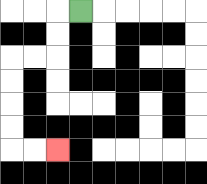{'start': '[3, 0]', 'end': '[2, 6]', 'path_directions': 'L,D,D,L,L,D,D,D,D,R,R', 'path_coordinates': '[[3, 0], [2, 0], [2, 1], [2, 2], [1, 2], [0, 2], [0, 3], [0, 4], [0, 5], [0, 6], [1, 6], [2, 6]]'}